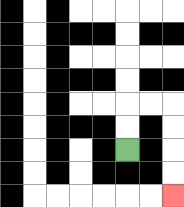{'start': '[5, 6]', 'end': '[7, 8]', 'path_directions': 'U,U,R,R,D,D,D,D', 'path_coordinates': '[[5, 6], [5, 5], [5, 4], [6, 4], [7, 4], [7, 5], [7, 6], [7, 7], [7, 8]]'}